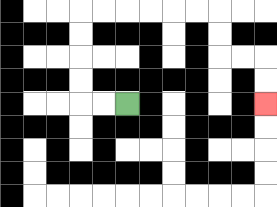{'start': '[5, 4]', 'end': '[11, 4]', 'path_directions': 'L,L,U,U,U,U,R,R,R,R,R,R,D,D,R,R,D,D', 'path_coordinates': '[[5, 4], [4, 4], [3, 4], [3, 3], [3, 2], [3, 1], [3, 0], [4, 0], [5, 0], [6, 0], [7, 0], [8, 0], [9, 0], [9, 1], [9, 2], [10, 2], [11, 2], [11, 3], [11, 4]]'}